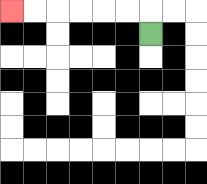{'start': '[6, 1]', 'end': '[0, 0]', 'path_directions': 'U,L,L,L,L,L,L', 'path_coordinates': '[[6, 1], [6, 0], [5, 0], [4, 0], [3, 0], [2, 0], [1, 0], [0, 0]]'}